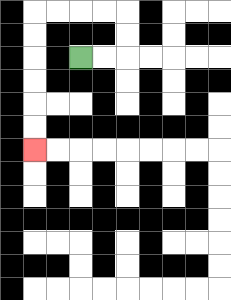{'start': '[3, 2]', 'end': '[1, 6]', 'path_directions': 'R,R,U,U,L,L,L,L,D,D,D,D,D,D', 'path_coordinates': '[[3, 2], [4, 2], [5, 2], [5, 1], [5, 0], [4, 0], [3, 0], [2, 0], [1, 0], [1, 1], [1, 2], [1, 3], [1, 4], [1, 5], [1, 6]]'}